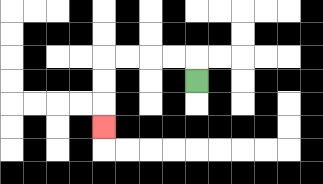{'start': '[8, 3]', 'end': '[4, 5]', 'path_directions': 'U,L,L,L,L,D,D,D', 'path_coordinates': '[[8, 3], [8, 2], [7, 2], [6, 2], [5, 2], [4, 2], [4, 3], [4, 4], [4, 5]]'}